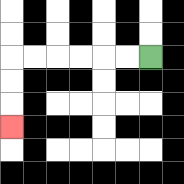{'start': '[6, 2]', 'end': '[0, 5]', 'path_directions': 'L,L,L,L,L,L,D,D,D', 'path_coordinates': '[[6, 2], [5, 2], [4, 2], [3, 2], [2, 2], [1, 2], [0, 2], [0, 3], [0, 4], [0, 5]]'}